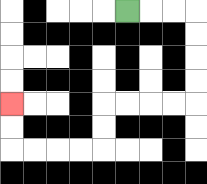{'start': '[5, 0]', 'end': '[0, 4]', 'path_directions': 'R,R,R,D,D,D,D,L,L,L,L,D,D,L,L,L,L,U,U', 'path_coordinates': '[[5, 0], [6, 0], [7, 0], [8, 0], [8, 1], [8, 2], [8, 3], [8, 4], [7, 4], [6, 4], [5, 4], [4, 4], [4, 5], [4, 6], [3, 6], [2, 6], [1, 6], [0, 6], [0, 5], [0, 4]]'}